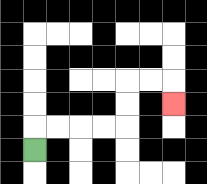{'start': '[1, 6]', 'end': '[7, 4]', 'path_directions': 'U,R,R,R,R,U,U,R,R,D', 'path_coordinates': '[[1, 6], [1, 5], [2, 5], [3, 5], [4, 5], [5, 5], [5, 4], [5, 3], [6, 3], [7, 3], [7, 4]]'}